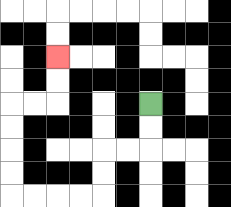{'start': '[6, 4]', 'end': '[2, 2]', 'path_directions': 'D,D,L,L,D,D,L,L,L,L,U,U,U,U,R,R,U,U', 'path_coordinates': '[[6, 4], [6, 5], [6, 6], [5, 6], [4, 6], [4, 7], [4, 8], [3, 8], [2, 8], [1, 8], [0, 8], [0, 7], [0, 6], [0, 5], [0, 4], [1, 4], [2, 4], [2, 3], [2, 2]]'}